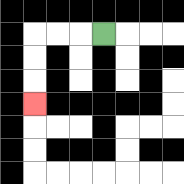{'start': '[4, 1]', 'end': '[1, 4]', 'path_directions': 'L,L,L,D,D,D', 'path_coordinates': '[[4, 1], [3, 1], [2, 1], [1, 1], [1, 2], [1, 3], [1, 4]]'}